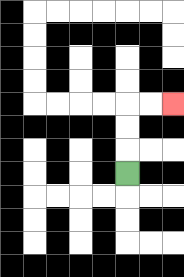{'start': '[5, 7]', 'end': '[7, 4]', 'path_directions': 'U,U,U,R,R', 'path_coordinates': '[[5, 7], [5, 6], [5, 5], [5, 4], [6, 4], [7, 4]]'}